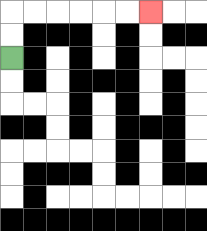{'start': '[0, 2]', 'end': '[6, 0]', 'path_directions': 'U,U,R,R,R,R,R,R', 'path_coordinates': '[[0, 2], [0, 1], [0, 0], [1, 0], [2, 0], [3, 0], [4, 0], [5, 0], [6, 0]]'}